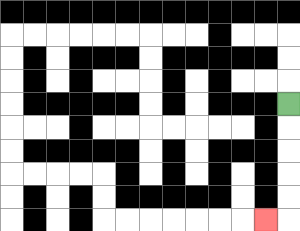{'start': '[12, 4]', 'end': '[11, 9]', 'path_directions': 'D,D,D,D,D,L', 'path_coordinates': '[[12, 4], [12, 5], [12, 6], [12, 7], [12, 8], [12, 9], [11, 9]]'}